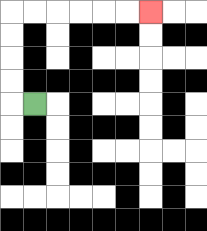{'start': '[1, 4]', 'end': '[6, 0]', 'path_directions': 'L,U,U,U,U,R,R,R,R,R,R', 'path_coordinates': '[[1, 4], [0, 4], [0, 3], [0, 2], [0, 1], [0, 0], [1, 0], [2, 0], [3, 0], [4, 0], [5, 0], [6, 0]]'}